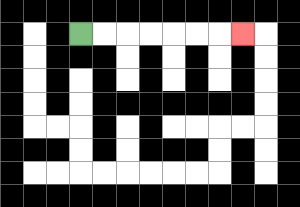{'start': '[3, 1]', 'end': '[10, 1]', 'path_directions': 'R,R,R,R,R,R,R', 'path_coordinates': '[[3, 1], [4, 1], [5, 1], [6, 1], [7, 1], [8, 1], [9, 1], [10, 1]]'}